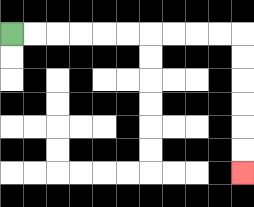{'start': '[0, 1]', 'end': '[10, 7]', 'path_directions': 'R,R,R,R,R,R,R,R,R,R,D,D,D,D,D,D', 'path_coordinates': '[[0, 1], [1, 1], [2, 1], [3, 1], [4, 1], [5, 1], [6, 1], [7, 1], [8, 1], [9, 1], [10, 1], [10, 2], [10, 3], [10, 4], [10, 5], [10, 6], [10, 7]]'}